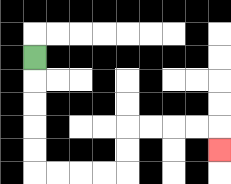{'start': '[1, 2]', 'end': '[9, 6]', 'path_directions': 'D,D,D,D,D,R,R,R,R,U,U,R,R,R,R,D', 'path_coordinates': '[[1, 2], [1, 3], [1, 4], [1, 5], [1, 6], [1, 7], [2, 7], [3, 7], [4, 7], [5, 7], [5, 6], [5, 5], [6, 5], [7, 5], [8, 5], [9, 5], [9, 6]]'}